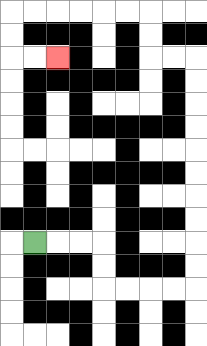{'start': '[1, 10]', 'end': '[2, 2]', 'path_directions': 'R,R,R,D,D,R,R,R,R,U,U,U,U,U,U,U,U,U,U,L,L,U,U,L,L,L,L,L,L,D,D,R,R', 'path_coordinates': '[[1, 10], [2, 10], [3, 10], [4, 10], [4, 11], [4, 12], [5, 12], [6, 12], [7, 12], [8, 12], [8, 11], [8, 10], [8, 9], [8, 8], [8, 7], [8, 6], [8, 5], [8, 4], [8, 3], [8, 2], [7, 2], [6, 2], [6, 1], [6, 0], [5, 0], [4, 0], [3, 0], [2, 0], [1, 0], [0, 0], [0, 1], [0, 2], [1, 2], [2, 2]]'}